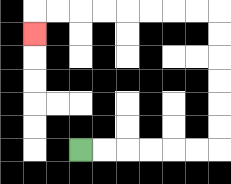{'start': '[3, 6]', 'end': '[1, 1]', 'path_directions': 'R,R,R,R,R,R,U,U,U,U,U,U,L,L,L,L,L,L,L,L,D', 'path_coordinates': '[[3, 6], [4, 6], [5, 6], [6, 6], [7, 6], [8, 6], [9, 6], [9, 5], [9, 4], [9, 3], [9, 2], [9, 1], [9, 0], [8, 0], [7, 0], [6, 0], [5, 0], [4, 0], [3, 0], [2, 0], [1, 0], [1, 1]]'}